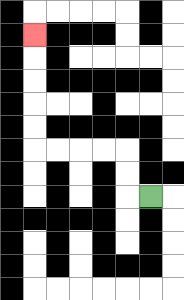{'start': '[6, 8]', 'end': '[1, 1]', 'path_directions': 'L,U,U,L,L,L,L,U,U,U,U,U', 'path_coordinates': '[[6, 8], [5, 8], [5, 7], [5, 6], [4, 6], [3, 6], [2, 6], [1, 6], [1, 5], [1, 4], [1, 3], [1, 2], [1, 1]]'}